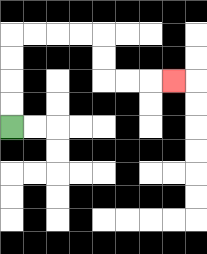{'start': '[0, 5]', 'end': '[7, 3]', 'path_directions': 'U,U,U,U,R,R,R,R,D,D,R,R,R', 'path_coordinates': '[[0, 5], [0, 4], [0, 3], [0, 2], [0, 1], [1, 1], [2, 1], [3, 1], [4, 1], [4, 2], [4, 3], [5, 3], [6, 3], [7, 3]]'}